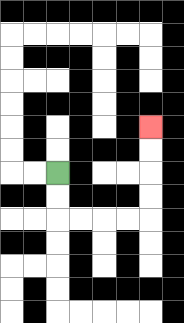{'start': '[2, 7]', 'end': '[6, 5]', 'path_directions': 'D,D,R,R,R,R,U,U,U,U', 'path_coordinates': '[[2, 7], [2, 8], [2, 9], [3, 9], [4, 9], [5, 9], [6, 9], [6, 8], [6, 7], [6, 6], [6, 5]]'}